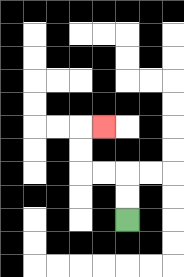{'start': '[5, 9]', 'end': '[4, 5]', 'path_directions': 'U,U,L,L,U,U,R', 'path_coordinates': '[[5, 9], [5, 8], [5, 7], [4, 7], [3, 7], [3, 6], [3, 5], [4, 5]]'}